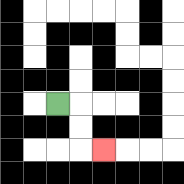{'start': '[2, 4]', 'end': '[4, 6]', 'path_directions': 'R,D,D,R', 'path_coordinates': '[[2, 4], [3, 4], [3, 5], [3, 6], [4, 6]]'}